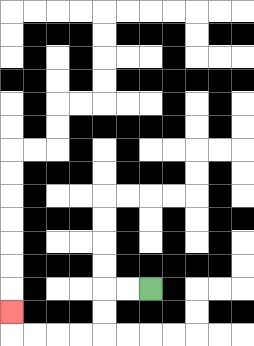{'start': '[6, 12]', 'end': '[0, 13]', 'path_directions': 'L,L,D,D,L,L,L,L,U', 'path_coordinates': '[[6, 12], [5, 12], [4, 12], [4, 13], [4, 14], [3, 14], [2, 14], [1, 14], [0, 14], [0, 13]]'}